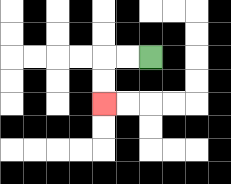{'start': '[6, 2]', 'end': '[4, 4]', 'path_directions': 'L,L,D,D', 'path_coordinates': '[[6, 2], [5, 2], [4, 2], [4, 3], [4, 4]]'}